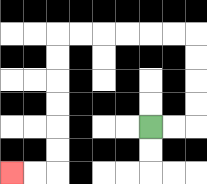{'start': '[6, 5]', 'end': '[0, 7]', 'path_directions': 'R,R,U,U,U,U,L,L,L,L,L,L,D,D,D,D,D,D,L,L', 'path_coordinates': '[[6, 5], [7, 5], [8, 5], [8, 4], [8, 3], [8, 2], [8, 1], [7, 1], [6, 1], [5, 1], [4, 1], [3, 1], [2, 1], [2, 2], [2, 3], [2, 4], [2, 5], [2, 6], [2, 7], [1, 7], [0, 7]]'}